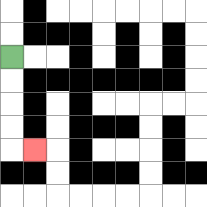{'start': '[0, 2]', 'end': '[1, 6]', 'path_directions': 'D,D,D,D,R', 'path_coordinates': '[[0, 2], [0, 3], [0, 4], [0, 5], [0, 6], [1, 6]]'}